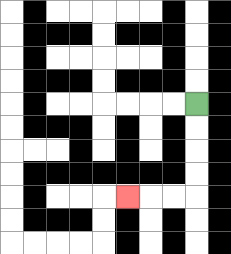{'start': '[8, 4]', 'end': '[5, 8]', 'path_directions': 'D,D,D,D,L,L,L', 'path_coordinates': '[[8, 4], [8, 5], [8, 6], [8, 7], [8, 8], [7, 8], [6, 8], [5, 8]]'}